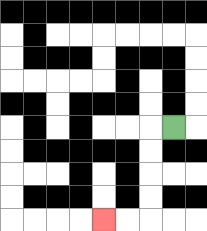{'start': '[7, 5]', 'end': '[4, 9]', 'path_directions': 'L,D,D,D,D,L,L', 'path_coordinates': '[[7, 5], [6, 5], [6, 6], [6, 7], [6, 8], [6, 9], [5, 9], [4, 9]]'}